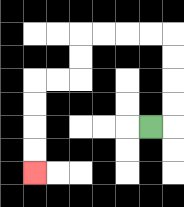{'start': '[6, 5]', 'end': '[1, 7]', 'path_directions': 'R,U,U,U,U,L,L,L,L,D,D,L,L,D,D,D,D', 'path_coordinates': '[[6, 5], [7, 5], [7, 4], [7, 3], [7, 2], [7, 1], [6, 1], [5, 1], [4, 1], [3, 1], [3, 2], [3, 3], [2, 3], [1, 3], [1, 4], [1, 5], [1, 6], [1, 7]]'}